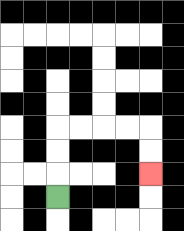{'start': '[2, 8]', 'end': '[6, 7]', 'path_directions': 'U,U,U,R,R,R,R,D,D', 'path_coordinates': '[[2, 8], [2, 7], [2, 6], [2, 5], [3, 5], [4, 5], [5, 5], [6, 5], [6, 6], [6, 7]]'}